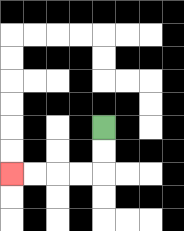{'start': '[4, 5]', 'end': '[0, 7]', 'path_directions': 'D,D,L,L,L,L', 'path_coordinates': '[[4, 5], [4, 6], [4, 7], [3, 7], [2, 7], [1, 7], [0, 7]]'}